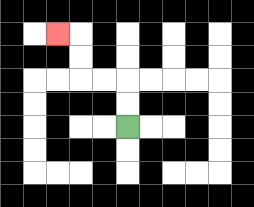{'start': '[5, 5]', 'end': '[2, 1]', 'path_directions': 'U,U,L,L,U,U,L', 'path_coordinates': '[[5, 5], [5, 4], [5, 3], [4, 3], [3, 3], [3, 2], [3, 1], [2, 1]]'}